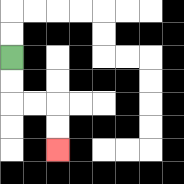{'start': '[0, 2]', 'end': '[2, 6]', 'path_directions': 'D,D,R,R,D,D', 'path_coordinates': '[[0, 2], [0, 3], [0, 4], [1, 4], [2, 4], [2, 5], [2, 6]]'}